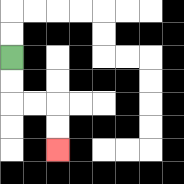{'start': '[0, 2]', 'end': '[2, 6]', 'path_directions': 'D,D,R,R,D,D', 'path_coordinates': '[[0, 2], [0, 3], [0, 4], [1, 4], [2, 4], [2, 5], [2, 6]]'}